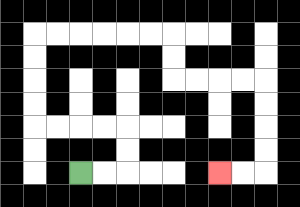{'start': '[3, 7]', 'end': '[9, 7]', 'path_directions': 'R,R,U,U,L,L,L,L,U,U,U,U,R,R,R,R,R,R,D,D,R,R,R,R,D,D,D,D,L,L', 'path_coordinates': '[[3, 7], [4, 7], [5, 7], [5, 6], [5, 5], [4, 5], [3, 5], [2, 5], [1, 5], [1, 4], [1, 3], [1, 2], [1, 1], [2, 1], [3, 1], [4, 1], [5, 1], [6, 1], [7, 1], [7, 2], [7, 3], [8, 3], [9, 3], [10, 3], [11, 3], [11, 4], [11, 5], [11, 6], [11, 7], [10, 7], [9, 7]]'}